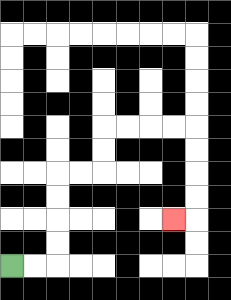{'start': '[0, 11]', 'end': '[7, 9]', 'path_directions': 'R,R,U,U,U,U,R,R,U,U,R,R,R,R,D,D,D,D,L', 'path_coordinates': '[[0, 11], [1, 11], [2, 11], [2, 10], [2, 9], [2, 8], [2, 7], [3, 7], [4, 7], [4, 6], [4, 5], [5, 5], [6, 5], [7, 5], [8, 5], [8, 6], [8, 7], [8, 8], [8, 9], [7, 9]]'}